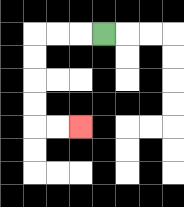{'start': '[4, 1]', 'end': '[3, 5]', 'path_directions': 'L,L,L,D,D,D,D,R,R', 'path_coordinates': '[[4, 1], [3, 1], [2, 1], [1, 1], [1, 2], [1, 3], [1, 4], [1, 5], [2, 5], [3, 5]]'}